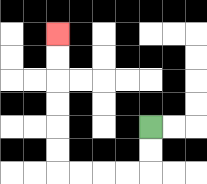{'start': '[6, 5]', 'end': '[2, 1]', 'path_directions': 'D,D,L,L,L,L,U,U,U,U,U,U', 'path_coordinates': '[[6, 5], [6, 6], [6, 7], [5, 7], [4, 7], [3, 7], [2, 7], [2, 6], [2, 5], [2, 4], [2, 3], [2, 2], [2, 1]]'}